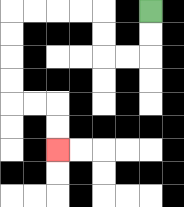{'start': '[6, 0]', 'end': '[2, 6]', 'path_directions': 'D,D,L,L,U,U,L,L,L,L,D,D,D,D,R,R,D,D', 'path_coordinates': '[[6, 0], [6, 1], [6, 2], [5, 2], [4, 2], [4, 1], [4, 0], [3, 0], [2, 0], [1, 0], [0, 0], [0, 1], [0, 2], [0, 3], [0, 4], [1, 4], [2, 4], [2, 5], [2, 6]]'}